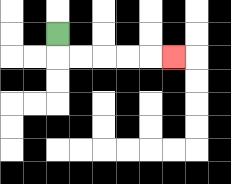{'start': '[2, 1]', 'end': '[7, 2]', 'path_directions': 'D,R,R,R,R,R', 'path_coordinates': '[[2, 1], [2, 2], [3, 2], [4, 2], [5, 2], [6, 2], [7, 2]]'}